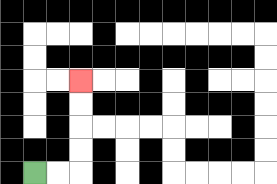{'start': '[1, 7]', 'end': '[3, 3]', 'path_directions': 'R,R,U,U,U,U', 'path_coordinates': '[[1, 7], [2, 7], [3, 7], [3, 6], [3, 5], [3, 4], [3, 3]]'}